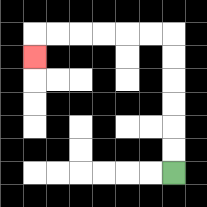{'start': '[7, 7]', 'end': '[1, 2]', 'path_directions': 'U,U,U,U,U,U,L,L,L,L,L,L,D', 'path_coordinates': '[[7, 7], [7, 6], [7, 5], [7, 4], [7, 3], [7, 2], [7, 1], [6, 1], [5, 1], [4, 1], [3, 1], [2, 1], [1, 1], [1, 2]]'}